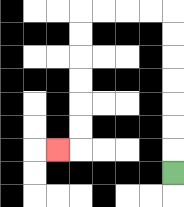{'start': '[7, 7]', 'end': '[2, 6]', 'path_directions': 'U,U,U,U,U,U,U,L,L,L,L,D,D,D,D,D,D,L', 'path_coordinates': '[[7, 7], [7, 6], [7, 5], [7, 4], [7, 3], [7, 2], [7, 1], [7, 0], [6, 0], [5, 0], [4, 0], [3, 0], [3, 1], [3, 2], [3, 3], [3, 4], [3, 5], [3, 6], [2, 6]]'}